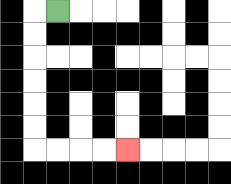{'start': '[2, 0]', 'end': '[5, 6]', 'path_directions': 'L,D,D,D,D,D,D,R,R,R,R', 'path_coordinates': '[[2, 0], [1, 0], [1, 1], [1, 2], [1, 3], [1, 4], [1, 5], [1, 6], [2, 6], [3, 6], [4, 6], [5, 6]]'}